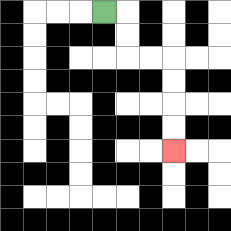{'start': '[4, 0]', 'end': '[7, 6]', 'path_directions': 'R,D,D,R,R,D,D,D,D', 'path_coordinates': '[[4, 0], [5, 0], [5, 1], [5, 2], [6, 2], [7, 2], [7, 3], [7, 4], [7, 5], [7, 6]]'}